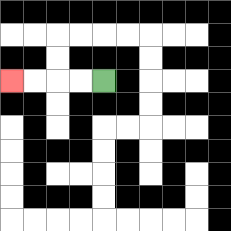{'start': '[4, 3]', 'end': '[0, 3]', 'path_directions': 'L,L,L,L', 'path_coordinates': '[[4, 3], [3, 3], [2, 3], [1, 3], [0, 3]]'}